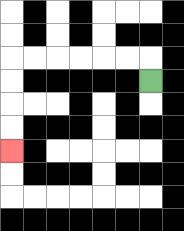{'start': '[6, 3]', 'end': '[0, 6]', 'path_directions': 'U,L,L,L,L,L,L,D,D,D,D', 'path_coordinates': '[[6, 3], [6, 2], [5, 2], [4, 2], [3, 2], [2, 2], [1, 2], [0, 2], [0, 3], [0, 4], [0, 5], [0, 6]]'}